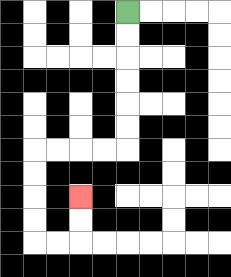{'start': '[5, 0]', 'end': '[3, 8]', 'path_directions': 'D,D,D,D,D,D,L,L,L,L,D,D,D,D,R,R,U,U', 'path_coordinates': '[[5, 0], [5, 1], [5, 2], [5, 3], [5, 4], [5, 5], [5, 6], [4, 6], [3, 6], [2, 6], [1, 6], [1, 7], [1, 8], [1, 9], [1, 10], [2, 10], [3, 10], [3, 9], [3, 8]]'}